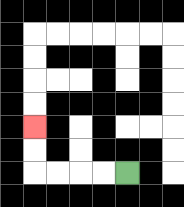{'start': '[5, 7]', 'end': '[1, 5]', 'path_directions': 'L,L,L,L,U,U', 'path_coordinates': '[[5, 7], [4, 7], [3, 7], [2, 7], [1, 7], [1, 6], [1, 5]]'}